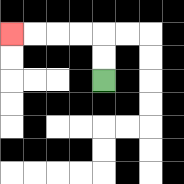{'start': '[4, 3]', 'end': '[0, 1]', 'path_directions': 'U,U,L,L,L,L', 'path_coordinates': '[[4, 3], [4, 2], [4, 1], [3, 1], [2, 1], [1, 1], [0, 1]]'}